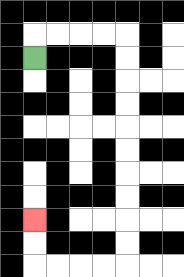{'start': '[1, 2]', 'end': '[1, 9]', 'path_directions': 'U,R,R,R,R,D,D,D,D,D,D,D,D,D,D,L,L,L,L,U,U', 'path_coordinates': '[[1, 2], [1, 1], [2, 1], [3, 1], [4, 1], [5, 1], [5, 2], [5, 3], [5, 4], [5, 5], [5, 6], [5, 7], [5, 8], [5, 9], [5, 10], [5, 11], [4, 11], [3, 11], [2, 11], [1, 11], [1, 10], [1, 9]]'}